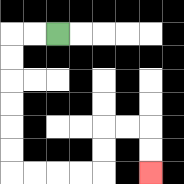{'start': '[2, 1]', 'end': '[6, 7]', 'path_directions': 'L,L,D,D,D,D,D,D,R,R,R,R,U,U,R,R,D,D', 'path_coordinates': '[[2, 1], [1, 1], [0, 1], [0, 2], [0, 3], [0, 4], [0, 5], [0, 6], [0, 7], [1, 7], [2, 7], [3, 7], [4, 7], [4, 6], [4, 5], [5, 5], [6, 5], [6, 6], [6, 7]]'}